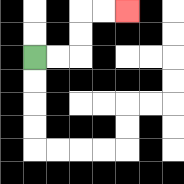{'start': '[1, 2]', 'end': '[5, 0]', 'path_directions': 'R,R,U,U,R,R', 'path_coordinates': '[[1, 2], [2, 2], [3, 2], [3, 1], [3, 0], [4, 0], [5, 0]]'}